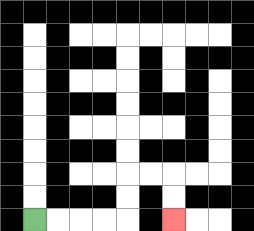{'start': '[1, 9]', 'end': '[7, 9]', 'path_directions': 'R,R,R,R,U,U,R,R,D,D', 'path_coordinates': '[[1, 9], [2, 9], [3, 9], [4, 9], [5, 9], [5, 8], [5, 7], [6, 7], [7, 7], [7, 8], [7, 9]]'}